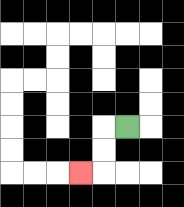{'start': '[5, 5]', 'end': '[3, 7]', 'path_directions': 'L,D,D,L', 'path_coordinates': '[[5, 5], [4, 5], [4, 6], [4, 7], [3, 7]]'}